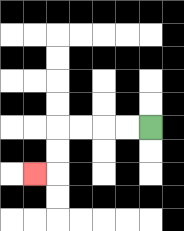{'start': '[6, 5]', 'end': '[1, 7]', 'path_directions': 'L,L,L,L,D,D,L', 'path_coordinates': '[[6, 5], [5, 5], [4, 5], [3, 5], [2, 5], [2, 6], [2, 7], [1, 7]]'}